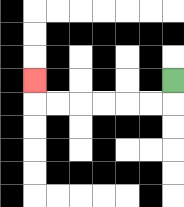{'start': '[7, 3]', 'end': '[1, 3]', 'path_directions': 'D,L,L,L,L,L,L,U', 'path_coordinates': '[[7, 3], [7, 4], [6, 4], [5, 4], [4, 4], [3, 4], [2, 4], [1, 4], [1, 3]]'}